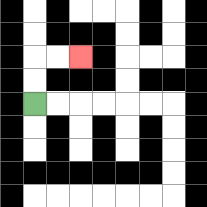{'start': '[1, 4]', 'end': '[3, 2]', 'path_directions': 'U,U,R,R', 'path_coordinates': '[[1, 4], [1, 3], [1, 2], [2, 2], [3, 2]]'}